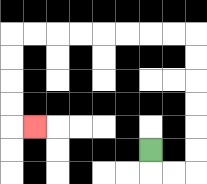{'start': '[6, 6]', 'end': '[1, 5]', 'path_directions': 'D,R,R,U,U,U,U,U,U,L,L,L,L,L,L,L,L,D,D,D,D,R', 'path_coordinates': '[[6, 6], [6, 7], [7, 7], [8, 7], [8, 6], [8, 5], [8, 4], [8, 3], [8, 2], [8, 1], [7, 1], [6, 1], [5, 1], [4, 1], [3, 1], [2, 1], [1, 1], [0, 1], [0, 2], [0, 3], [0, 4], [0, 5], [1, 5]]'}